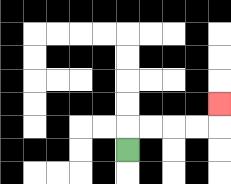{'start': '[5, 6]', 'end': '[9, 4]', 'path_directions': 'U,R,R,R,R,U', 'path_coordinates': '[[5, 6], [5, 5], [6, 5], [7, 5], [8, 5], [9, 5], [9, 4]]'}